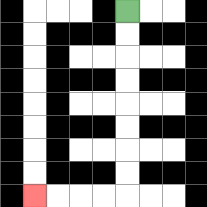{'start': '[5, 0]', 'end': '[1, 8]', 'path_directions': 'D,D,D,D,D,D,D,D,L,L,L,L', 'path_coordinates': '[[5, 0], [5, 1], [5, 2], [5, 3], [5, 4], [5, 5], [5, 6], [5, 7], [5, 8], [4, 8], [3, 8], [2, 8], [1, 8]]'}